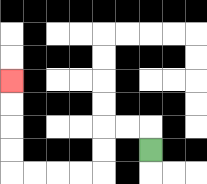{'start': '[6, 6]', 'end': '[0, 3]', 'path_directions': 'U,L,L,D,D,L,L,L,L,U,U,U,U', 'path_coordinates': '[[6, 6], [6, 5], [5, 5], [4, 5], [4, 6], [4, 7], [3, 7], [2, 7], [1, 7], [0, 7], [0, 6], [0, 5], [0, 4], [0, 3]]'}